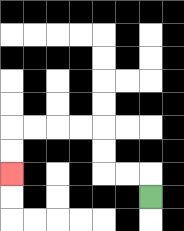{'start': '[6, 8]', 'end': '[0, 7]', 'path_directions': 'U,L,L,U,U,L,L,L,L,D,D', 'path_coordinates': '[[6, 8], [6, 7], [5, 7], [4, 7], [4, 6], [4, 5], [3, 5], [2, 5], [1, 5], [0, 5], [0, 6], [0, 7]]'}